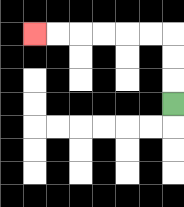{'start': '[7, 4]', 'end': '[1, 1]', 'path_directions': 'U,U,U,L,L,L,L,L,L', 'path_coordinates': '[[7, 4], [7, 3], [7, 2], [7, 1], [6, 1], [5, 1], [4, 1], [3, 1], [2, 1], [1, 1]]'}